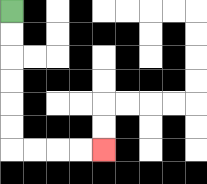{'start': '[0, 0]', 'end': '[4, 6]', 'path_directions': 'D,D,D,D,D,D,R,R,R,R', 'path_coordinates': '[[0, 0], [0, 1], [0, 2], [0, 3], [0, 4], [0, 5], [0, 6], [1, 6], [2, 6], [3, 6], [4, 6]]'}